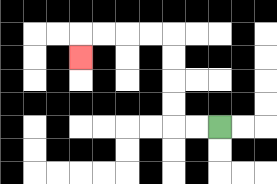{'start': '[9, 5]', 'end': '[3, 2]', 'path_directions': 'L,L,U,U,U,U,L,L,L,L,D', 'path_coordinates': '[[9, 5], [8, 5], [7, 5], [7, 4], [7, 3], [7, 2], [7, 1], [6, 1], [5, 1], [4, 1], [3, 1], [3, 2]]'}